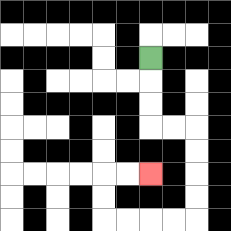{'start': '[6, 2]', 'end': '[6, 7]', 'path_directions': 'D,D,D,R,R,D,D,D,D,L,L,L,L,U,U,R,R', 'path_coordinates': '[[6, 2], [6, 3], [6, 4], [6, 5], [7, 5], [8, 5], [8, 6], [8, 7], [8, 8], [8, 9], [7, 9], [6, 9], [5, 9], [4, 9], [4, 8], [4, 7], [5, 7], [6, 7]]'}